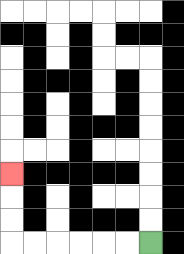{'start': '[6, 10]', 'end': '[0, 7]', 'path_directions': 'L,L,L,L,L,L,U,U,U', 'path_coordinates': '[[6, 10], [5, 10], [4, 10], [3, 10], [2, 10], [1, 10], [0, 10], [0, 9], [0, 8], [0, 7]]'}